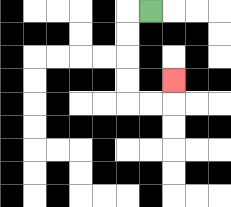{'start': '[6, 0]', 'end': '[7, 3]', 'path_directions': 'L,D,D,D,D,R,R,U', 'path_coordinates': '[[6, 0], [5, 0], [5, 1], [5, 2], [5, 3], [5, 4], [6, 4], [7, 4], [7, 3]]'}